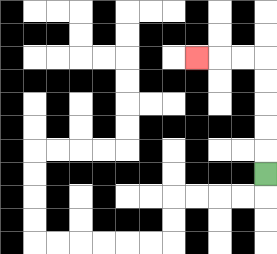{'start': '[11, 7]', 'end': '[8, 2]', 'path_directions': 'U,U,U,U,U,L,L,L', 'path_coordinates': '[[11, 7], [11, 6], [11, 5], [11, 4], [11, 3], [11, 2], [10, 2], [9, 2], [8, 2]]'}